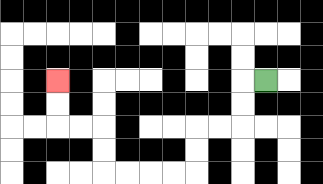{'start': '[11, 3]', 'end': '[2, 3]', 'path_directions': 'L,D,D,L,L,D,D,L,L,L,L,U,U,L,L,U,U', 'path_coordinates': '[[11, 3], [10, 3], [10, 4], [10, 5], [9, 5], [8, 5], [8, 6], [8, 7], [7, 7], [6, 7], [5, 7], [4, 7], [4, 6], [4, 5], [3, 5], [2, 5], [2, 4], [2, 3]]'}